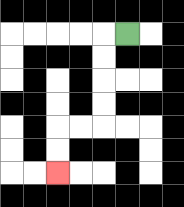{'start': '[5, 1]', 'end': '[2, 7]', 'path_directions': 'L,D,D,D,D,L,L,D,D', 'path_coordinates': '[[5, 1], [4, 1], [4, 2], [4, 3], [4, 4], [4, 5], [3, 5], [2, 5], [2, 6], [2, 7]]'}